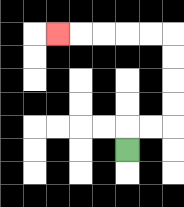{'start': '[5, 6]', 'end': '[2, 1]', 'path_directions': 'U,R,R,U,U,U,U,L,L,L,L,L', 'path_coordinates': '[[5, 6], [5, 5], [6, 5], [7, 5], [7, 4], [7, 3], [7, 2], [7, 1], [6, 1], [5, 1], [4, 1], [3, 1], [2, 1]]'}